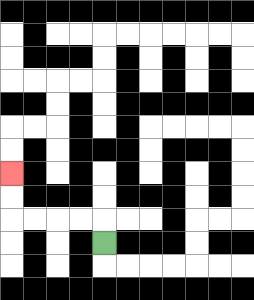{'start': '[4, 10]', 'end': '[0, 7]', 'path_directions': 'U,L,L,L,L,U,U', 'path_coordinates': '[[4, 10], [4, 9], [3, 9], [2, 9], [1, 9], [0, 9], [0, 8], [0, 7]]'}